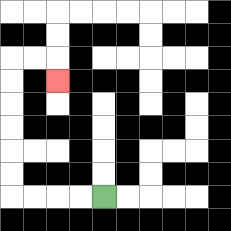{'start': '[4, 8]', 'end': '[2, 3]', 'path_directions': 'L,L,L,L,U,U,U,U,U,U,R,R,D', 'path_coordinates': '[[4, 8], [3, 8], [2, 8], [1, 8], [0, 8], [0, 7], [0, 6], [0, 5], [0, 4], [0, 3], [0, 2], [1, 2], [2, 2], [2, 3]]'}